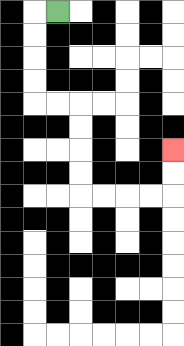{'start': '[2, 0]', 'end': '[7, 6]', 'path_directions': 'L,D,D,D,D,R,R,D,D,D,D,R,R,R,R,U,U', 'path_coordinates': '[[2, 0], [1, 0], [1, 1], [1, 2], [1, 3], [1, 4], [2, 4], [3, 4], [3, 5], [3, 6], [3, 7], [3, 8], [4, 8], [5, 8], [6, 8], [7, 8], [7, 7], [7, 6]]'}